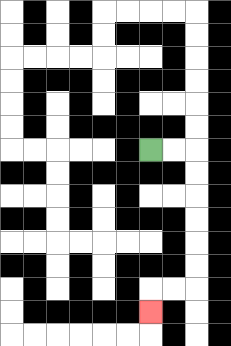{'start': '[6, 6]', 'end': '[6, 13]', 'path_directions': 'R,R,D,D,D,D,D,D,L,L,D', 'path_coordinates': '[[6, 6], [7, 6], [8, 6], [8, 7], [8, 8], [8, 9], [8, 10], [8, 11], [8, 12], [7, 12], [6, 12], [6, 13]]'}